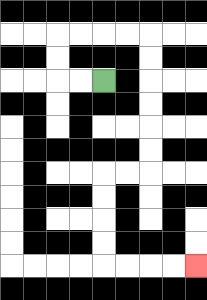{'start': '[4, 3]', 'end': '[8, 11]', 'path_directions': 'L,L,U,U,R,R,R,R,D,D,D,D,D,D,L,L,D,D,D,D,R,R,R,R', 'path_coordinates': '[[4, 3], [3, 3], [2, 3], [2, 2], [2, 1], [3, 1], [4, 1], [5, 1], [6, 1], [6, 2], [6, 3], [6, 4], [6, 5], [6, 6], [6, 7], [5, 7], [4, 7], [4, 8], [4, 9], [4, 10], [4, 11], [5, 11], [6, 11], [7, 11], [8, 11]]'}